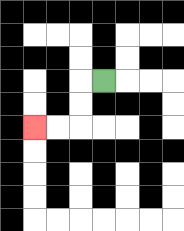{'start': '[4, 3]', 'end': '[1, 5]', 'path_directions': 'L,D,D,L,L', 'path_coordinates': '[[4, 3], [3, 3], [3, 4], [3, 5], [2, 5], [1, 5]]'}